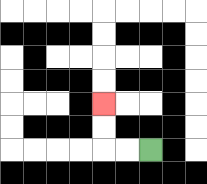{'start': '[6, 6]', 'end': '[4, 4]', 'path_directions': 'L,L,U,U', 'path_coordinates': '[[6, 6], [5, 6], [4, 6], [4, 5], [4, 4]]'}